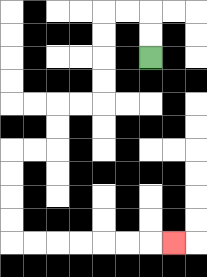{'start': '[6, 2]', 'end': '[7, 10]', 'path_directions': 'U,U,L,L,D,D,D,D,L,L,D,D,L,L,D,D,D,D,R,R,R,R,R,R,R', 'path_coordinates': '[[6, 2], [6, 1], [6, 0], [5, 0], [4, 0], [4, 1], [4, 2], [4, 3], [4, 4], [3, 4], [2, 4], [2, 5], [2, 6], [1, 6], [0, 6], [0, 7], [0, 8], [0, 9], [0, 10], [1, 10], [2, 10], [3, 10], [4, 10], [5, 10], [6, 10], [7, 10]]'}